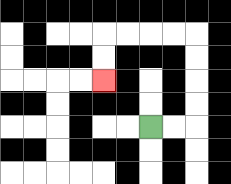{'start': '[6, 5]', 'end': '[4, 3]', 'path_directions': 'R,R,U,U,U,U,L,L,L,L,D,D', 'path_coordinates': '[[6, 5], [7, 5], [8, 5], [8, 4], [8, 3], [8, 2], [8, 1], [7, 1], [6, 1], [5, 1], [4, 1], [4, 2], [4, 3]]'}